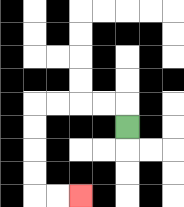{'start': '[5, 5]', 'end': '[3, 8]', 'path_directions': 'U,L,L,L,L,D,D,D,D,R,R', 'path_coordinates': '[[5, 5], [5, 4], [4, 4], [3, 4], [2, 4], [1, 4], [1, 5], [1, 6], [1, 7], [1, 8], [2, 8], [3, 8]]'}